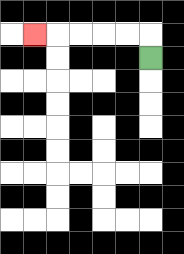{'start': '[6, 2]', 'end': '[1, 1]', 'path_directions': 'U,L,L,L,L,L', 'path_coordinates': '[[6, 2], [6, 1], [5, 1], [4, 1], [3, 1], [2, 1], [1, 1]]'}